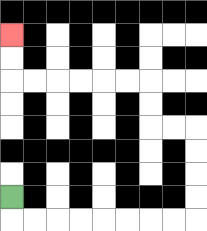{'start': '[0, 8]', 'end': '[0, 1]', 'path_directions': 'D,R,R,R,R,R,R,R,R,U,U,U,U,L,L,U,U,L,L,L,L,L,L,U,U', 'path_coordinates': '[[0, 8], [0, 9], [1, 9], [2, 9], [3, 9], [4, 9], [5, 9], [6, 9], [7, 9], [8, 9], [8, 8], [8, 7], [8, 6], [8, 5], [7, 5], [6, 5], [6, 4], [6, 3], [5, 3], [4, 3], [3, 3], [2, 3], [1, 3], [0, 3], [0, 2], [0, 1]]'}